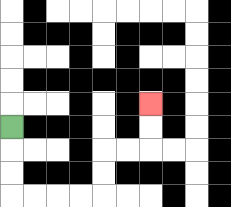{'start': '[0, 5]', 'end': '[6, 4]', 'path_directions': 'D,D,D,R,R,R,R,U,U,R,R,U,U', 'path_coordinates': '[[0, 5], [0, 6], [0, 7], [0, 8], [1, 8], [2, 8], [3, 8], [4, 8], [4, 7], [4, 6], [5, 6], [6, 6], [6, 5], [6, 4]]'}